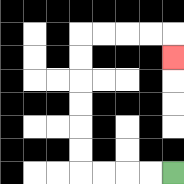{'start': '[7, 7]', 'end': '[7, 2]', 'path_directions': 'L,L,L,L,U,U,U,U,U,U,R,R,R,R,D', 'path_coordinates': '[[7, 7], [6, 7], [5, 7], [4, 7], [3, 7], [3, 6], [3, 5], [3, 4], [3, 3], [3, 2], [3, 1], [4, 1], [5, 1], [6, 1], [7, 1], [7, 2]]'}